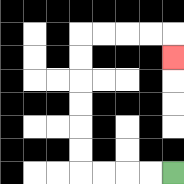{'start': '[7, 7]', 'end': '[7, 2]', 'path_directions': 'L,L,L,L,U,U,U,U,U,U,R,R,R,R,D', 'path_coordinates': '[[7, 7], [6, 7], [5, 7], [4, 7], [3, 7], [3, 6], [3, 5], [3, 4], [3, 3], [3, 2], [3, 1], [4, 1], [5, 1], [6, 1], [7, 1], [7, 2]]'}